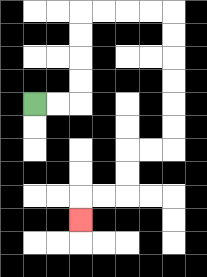{'start': '[1, 4]', 'end': '[3, 9]', 'path_directions': 'R,R,U,U,U,U,R,R,R,R,D,D,D,D,D,D,L,L,D,D,L,L,D', 'path_coordinates': '[[1, 4], [2, 4], [3, 4], [3, 3], [3, 2], [3, 1], [3, 0], [4, 0], [5, 0], [6, 0], [7, 0], [7, 1], [7, 2], [7, 3], [7, 4], [7, 5], [7, 6], [6, 6], [5, 6], [5, 7], [5, 8], [4, 8], [3, 8], [3, 9]]'}